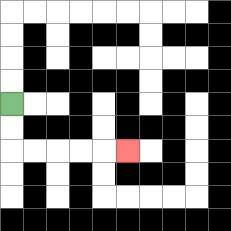{'start': '[0, 4]', 'end': '[5, 6]', 'path_directions': 'D,D,R,R,R,R,R', 'path_coordinates': '[[0, 4], [0, 5], [0, 6], [1, 6], [2, 6], [3, 6], [4, 6], [5, 6]]'}